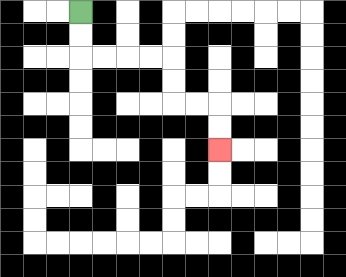{'start': '[3, 0]', 'end': '[9, 6]', 'path_directions': 'D,D,R,R,R,R,D,D,R,R,D,D', 'path_coordinates': '[[3, 0], [3, 1], [3, 2], [4, 2], [5, 2], [6, 2], [7, 2], [7, 3], [7, 4], [8, 4], [9, 4], [9, 5], [9, 6]]'}